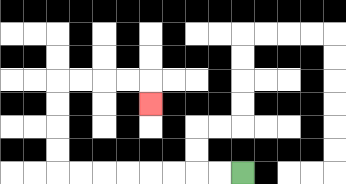{'start': '[10, 7]', 'end': '[6, 4]', 'path_directions': 'L,L,L,L,L,L,L,L,U,U,U,U,R,R,R,R,D', 'path_coordinates': '[[10, 7], [9, 7], [8, 7], [7, 7], [6, 7], [5, 7], [4, 7], [3, 7], [2, 7], [2, 6], [2, 5], [2, 4], [2, 3], [3, 3], [4, 3], [5, 3], [6, 3], [6, 4]]'}